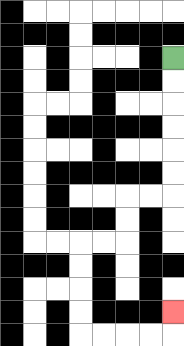{'start': '[7, 2]', 'end': '[7, 13]', 'path_directions': 'D,D,D,D,D,D,L,L,D,D,L,L,D,D,D,D,R,R,R,R,U', 'path_coordinates': '[[7, 2], [7, 3], [7, 4], [7, 5], [7, 6], [7, 7], [7, 8], [6, 8], [5, 8], [5, 9], [5, 10], [4, 10], [3, 10], [3, 11], [3, 12], [3, 13], [3, 14], [4, 14], [5, 14], [6, 14], [7, 14], [7, 13]]'}